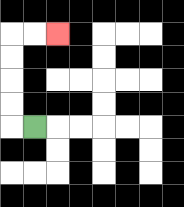{'start': '[1, 5]', 'end': '[2, 1]', 'path_directions': 'L,U,U,U,U,R,R', 'path_coordinates': '[[1, 5], [0, 5], [0, 4], [0, 3], [0, 2], [0, 1], [1, 1], [2, 1]]'}